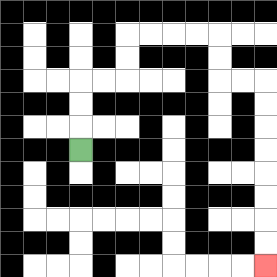{'start': '[3, 6]', 'end': '[11, 11]', 'path_directions': 'U,U,U,R,R,U,U,R,R,R,R,D,D,R,R,D,D,D,D,D,D,D,D', 'path_coordinates': '[[3, 6], [3, 5], [3, 4], [3, 3], [4, 3], [5, 3], [5, 2], [5, 1], [6, 1], [7, 1], [8, 1], [9, 1], [9, 2], [9, 3], [10, 3], [11, 3], [11, 4], [11, 5], [11, 6], [11, 7], [11, 8], [11, 9], [11, 10], [11, 11]]'}